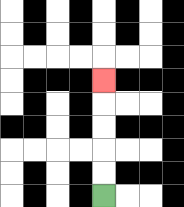{'start': '[4, 8]', 'end': '[4, 3]', 'path_directions': 'U,U,U,U,U', 'path_coordinates': '[[4, 8], [4, 7], [4, 6], [4, 5], [4, 4], [4, 3]]'}